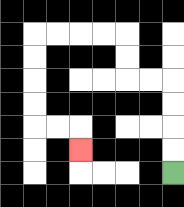{'start': '[7, 7]', 'end': '[3, 6]', 'path_directions': 'U,U,U,U,L,L,U,U,L,L,L,L,D,D,D,D,R,R,D', 'path_coordinates': '[[7, 7], [7, 6], [7, 5], [7, 4], [7, 3], [6, 3], [5, 3], [5, 2], [5, 1], [4, 1], [3, 1], [2, 1], [1, 1], [1, 2], [1, 3], [1, 4], [1, 5], [2, 5], [3, 5], [3, 6]]'}